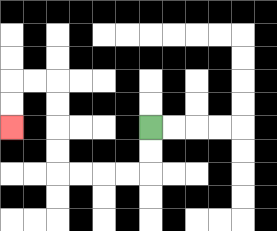{'start': '[6, 5]', 'end': '[0, 5]', 'path_directions': 'D,D,L,L,L,L,U,U,U,U,L,L,D,D', 'path_coordinates': '[[6, 5], [6, 6], [6, 7], [5, 7], [4, 7], [3, 7], [2, 7], [2, 6], [2, 5], [2, 4], [2, 3], [1, 3], [0, 3], [0, 4], [0, 5]]'}